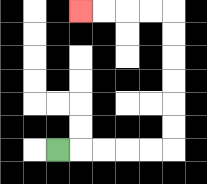{'start': '[2, 6]', 'end': '[3, 0]', 'path_directions': 'R,R,R,R,R,U,U,U,U,U,U,L,L,L,L', 'path_coordinates': '[[2, 6], [3, 6], [4, 6], [5, 6], [6, 6], [7, 6], [7, 5], [7, 4], [7, 3], [7, 2], [7, 1], [7, 0], [6, 0], [5, 0], [4, 0], [3, 0]]'}